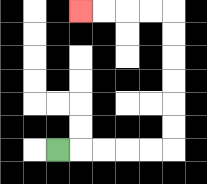{'start': '[2, 6]', 'end': '[3, 0]', 'path_directions': 'R,R,R,R,R,U,U,U,U,U,U,L,L,L,L', 'path_coordinates': '[[2, 6], [3, 6], [4, 6], [5, 6], [6, 6], [7, 6], [7, 5], [7, 4], [7, 3], [7, 2], [7, 1], [7, 0], [6, 0], [5, 0], [4, 0], [3, 0]]'}